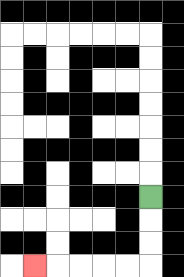{'start': '[6, 8]', 'end': '[1, 11]', 'path_directions': 'D,D,D,L,L,L,L,L', 'path_coordinates': '[[6, 8], [6, 9], [6, 10], [6, 11], [5, 11], [4, 11], [3, 11], [2, 11], [1, 11]]'}